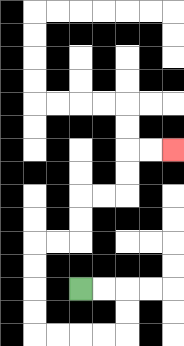{'start': '[3, 12]', 'end': '[7, 6]', 'path_directions': 'R,R,D,D,L,L,L,L,U,U,U,U,R,R,U,U,R,R,U,U,R,R', 'path_coordinates': '[[3, 12], [4, 12], [5, 12], [5, 13], [5, 14], [4, 14], [3, 14], [2, 14], [1, 14], [1, 13], [1, 12], [1, 11], [1, 10], [2, 10], [3, 10], [3, 9], [3, 8], [4, 8], [5, 8], [5, 7], [5, 6], [6, 6], [7, 6]]'}